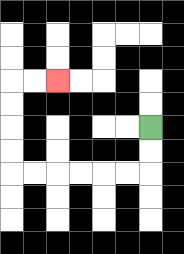{'start': '[6, 5]', 'end': '[2, 3]', 'path_directions': 'D,D,L,L,L,L,L,L,U,U,U,U,R,R', 'path_coordinates': '[[6, 5], [6, 6], [6, 7], [5, 7], [4, 7], [3, 7], [2, 7], [1, 7], [0, 7], [0, 6], [0, 5], [0, 4], [0, 3], [1, 3], [2, 3]]'}